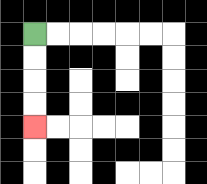{'start': '[1, 1]', 'end': '[1, 5]', 'path_directions': 'D,D,D,D', 'path_coordinates': '[[1, 1], [1, 2], [1, 3], [1, 4], [1, 5]]'}